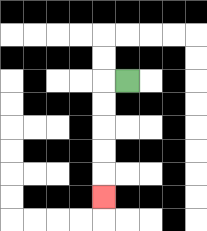{'start': '[5, 3]', 'end': '[4, 8]', 'path_directions': 'L,D,D,D,D,D', 'path_coordinates': '[[5, 3], [4, 3], [4, 4], [4, 5], [4, 6], [4, 7], [4, 8]]'}